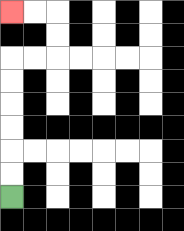{'start': '[0, 8]', 'end': '[0, 0]', 'path_directions': 'U,U,U,U,U,U,R,R,U,U,L,L', 'path_coordinates': '[[0, 8], [0, 7], [0, 6], [0, 5], [0, 4], [0, 3], [0, 2], [1, 2], [2, 2], [2, 1], [2, 0], [1, 0], [0, 0]]'}